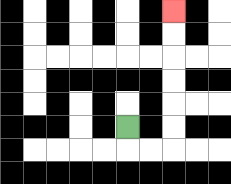{'start': '[5, 5]', 'end': '[7, 0]', 'path_directions': 'D,R,R,U,U,U,U,U,U', 'path_coordinates': '[[5, 5], [5, 6], [6, 6], [7, 6], [7, 5], [7, 4], [7, 3], [7, 2], [7, 1], [7, 0]]'}